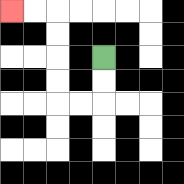{'start': '[4, 2]', 'end': '[0, 0]', 'path_directions': 'D,D,L,L,U,U,U,U,L,L', 'path_coordinates': '[[4, 2], [4, 3], [4, 4], [3, 4], [2, 4], [2, 3], [2, 2], [2, 1], [2, 0], [1, 0], [0, 0]]'}